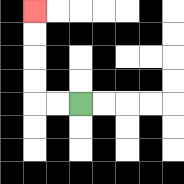{'start': '[3, 4]', 'end': '[1, 0]', 'path_directions': 'L,L,U,U,U,U', 'path_coordinates': '[[3, 4], [2, 4], [1, 4], [1, 3], [1, 2], [1, 1], [1, 0]]'}